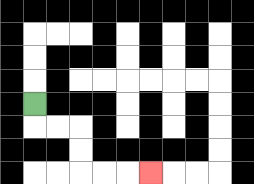{'start': '[1, 4]', 'end': '[6, 7]', 'path_directions': 'D,R,R,D,D,R,R,R', 'path_coordinates': '[[1, 4], [1, 5], [2, 5], [3, 5], [3, 6], [3, 7], [4, 7], [5, 7], [6, 7]]'}